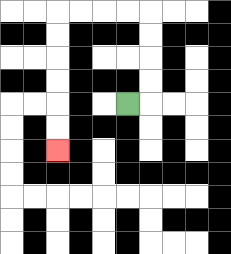{'start': '[5, 4]', 'end': '[2, 6]', 'path_directions': 'R,U,U,U,U,L,L,L,L,D,D,D,D,D,D', 'path_coordinates': '[[5, 4], [6, 4], [6, 3], [6, 2], [6, 1], [6, 0], [5, 0], [4, 0], [3, 0], [2, 0], [2, 1], [2, 2], [2, 3], [2, 4], [2, 5], [2, 6]]'}